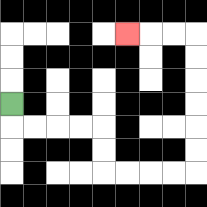{'start': '[0, 4]', 'end': '[5, 1]', 'path_directions': 'D,R,R,R,R,D,D,R,R,R,R,U,U,U,U,U,U,L,L,L', 'path_coordinates': '[[0, 4], [0, 5], [1, 5], [2, 5], [3, 5], [4, 5], [4, 6], [4, 7], [5, 7], [6, 7], [7, 7], [8, 7], [8, 6], [8, 5], [8, 4], [8, 3], [8, 2], [8, 1], [7, 1], [6, 1], [5, 1]]'}